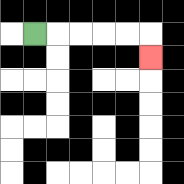{'start': '[1, 1]', 'end': '[6, 2]', 'path_directions': 'R,R,R,R,R,D', 'path_coordinates': '[[1, 1], [2, 1], [3, 1], [4, 1], [5, 1], [6, 1], [6, 2]]'}